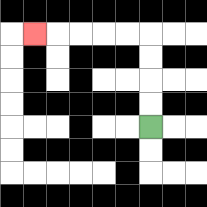{'start': '[6, 5]', 'end': '[1, 1]', 'path_directions': 'U,U,U,U,L,L,L,L,L', 'path_coordinates': '[[6, 5], [6, 4], [6, 3], [6, 2], [6, 1], [5, 1], [4, 1], [3, 1], [2, 1], [1, 1]]'}